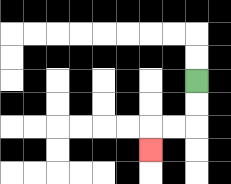{'start': '[8, 3]', 'end': '[6, 6]', 'path_directions': 'D,D,L,L,D', 'path_coordinates': '[[8, 3], [8, 4], [8, 5], [7, 5], [6, 5], [6, 6]]'}